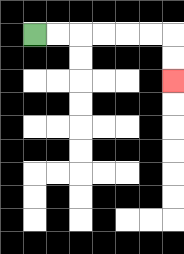{'start': '[1, 1]', 'end': '[7, 3]', 'path_directions': 'R,R,R,R,R,R,D,D', 'path_coordinates': '[[1, 1], [2, 1], [3, 1], [4, 1], [5, 1], [6, 1], [7, 1], [7, 2], [7, 3]]'}